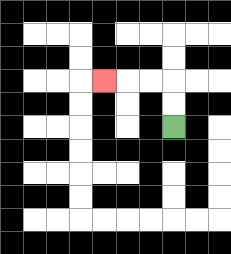{'start': '[7, 5]', 'end': '[4, 3]', 'path_directions': 'U,U,L,L,L', 'path_coordinates': '[[7, 5], [7, 4], [7, 3], [6, 3], [5, 3], [4, 3]]'}